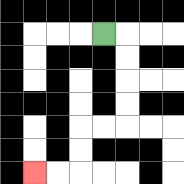{'start': '[4, 1]', 'end': '[1, 7]', 'path_directions': 'R,D,D,D,D,L,L,D,D,L,L', 'path_coordinates': '[[4, 1], [5, 1], [5, 2], [5, 3], [5, 4], [5, 5], [4, 5], [3, 5], [3, 6], [3, 7], [2, 7], [1, 7]]'}